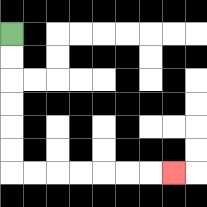{'start': '[0, 1]', 'end': '[7, 7]', 'path_directions': 'D,D,D,D,D,D,R,R,R,R,R,R,R', 'path_coordinates': '[[0, 1], [0, 2], [0, 3], [0, 4], [0, 5], [0, 6], [0, 7], [1, 7], [2, 7], [3, 7], [4, 7], [5, 7], [6, 7], [7, 7]]'}